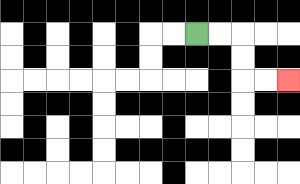{'start': '[8, 1]', 'end': '[12, 3]', 'path_directions': 'R,R,D,D,R,R', 'path_coordinates': '[[8, 1], [9, 1], [10, 1], [10, 2], [10, 3], [11, 3], [12, 3]]'}